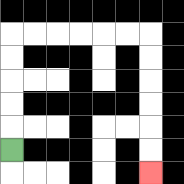{'start': '[0, 6]', 'end': '[6, 7]', 'path_directions': 'U,U,U,U,U,R,R,R,R,R,R,D,D,D,D,D,D', 'path_coordinates': '[[0, 6], [0, 5], [0, 4], [0, 3], [0, 2], [0, 1], [1, 1], [2, 1], [3, 1], [4, 1], [5, 1], [6, 1], [6, 2], [6, 3], [6, 4], [6, 5], [6, 6], [6, 7]]'}